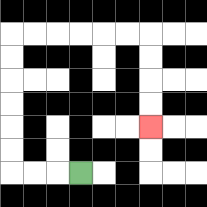{'start': '[3, 7]', 'end': '[6, 5]', 'path_directions': 'L,L,L,U,U,U,U,U,U,R,R,R,R,R,R,D,D,D,D', 'path_coordinates': '[[3, 7], [2, 7], [1, 7], [0, 7], [0, 6], [0, 5], [0, 4], [0, 3], [0, 2], [0, 1], [1, 1], [2, 1], [3, 1], [4, 1], [5, 1], [6, 1], [6, 2], [6, 3], [6, 4], [6, 5]]'}